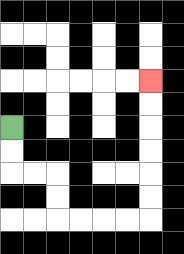{'start': '[0, 5]', 'end': '[6, 3]', 'path_directions': 'D,D,R,R,D,D,R,R,R,R,U,U,U,U,U,U', 'path_coordinates': '[[0, 5], [0, 6], [0, 7], [1, 7], [2, 7], [2, 8], [2, 9], [3, 9], [4, 9], [5, 9], [6, 9], [6, 8], [6, 7], [6, 6], [6, 5], [6, 4], [6, 3]]'}